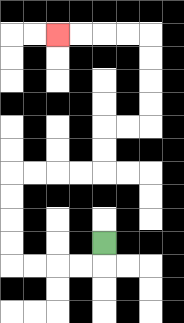{'start': '[4, 10]', 'end': '[2, 1]', 'path_directions': 'D,L,L,L,L,U,U,U,U,R,R,R,R,U,U,R,R,U,U,U,U,L,L,L,L', 'path_coordinates': '[[4, 10], [4, 11], [3, 11], [2, 11], [1, 11], [0, 11], [0, 10], [0, 9], [0, 8], [0, 7], [1, 7], [2, 7], [3, 7], [4, 7], [4, 6], [4, 5], [5, 5], [6, 5], [6, 4], [6, 3], [6, 2], [6, 1], [5, 1], [4, 1], [3, 1], [2, 1]]'}